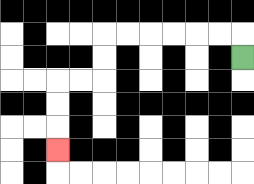{'start': '[10, 2]', 'end': '[2, 6]', 'path_directions': 'U,L,L,L,L,L,L,D,D,L,L,D,D,D', 'path_coordinates': '[[10, 2], [10, 1], [9, 1], [8, 1], [7, 1], [6, 1], [5, 1], [4, 1], [4, 2], [4, 3], [3, 3], [2, 3], [2, 4], [2, 5], [2, 6]]'}